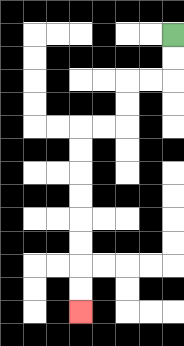{'start': '[7, 1]', 'end': '[3, 13]', 'path_directions': 'D,D,L,L,D,D,L,L,D,D,D,D,D,D,D,D', 'path_coordinates': '[[7, 1], [7, 2], [7, 3], [6, 3], [5, 3], [5, 4], [5, 5], [4, 5], [3, 5], [3, 6], [3, 7], [3, 8], [3, 9], [3, 10], [3, 11], [3, 12], [3, 13]]'}